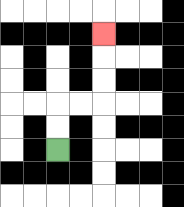{'start': '[2, 6]', 'end': '[4, 1]', 'path_directions': 'U,U,R,R,U,U,U', 'path_coordinates': '[[2, 6], [2, 5], [2, 4], [3, 4], [4, 4], [4, 3], [4, 2], [4, 1]]'}